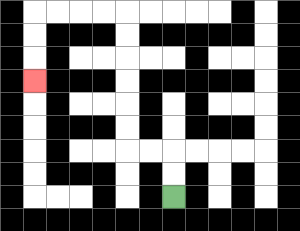{'start': '[7, 8]', 'end': '[1, 3]', 'path_directions': 'U,U,L,L,U,U,U,U,U,U,L,L,L,L,D,D,D', 'path_coordinates': '[[7, 8], [7, 7], [7, 6], [6, 6], [5, 6], [5, 5], [5, 4], [5, 3], [5, 2], [5, 1], [5, 0], [4, 0], [3, 0], [2, 0], [1, 0], [1, 1], [1, 2], [1, 3]]'}